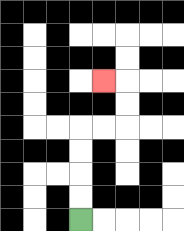{'start': '[3, 9]', 'end': '[4, 3]', 'path_directions': 'U,U,U,U,R,R,U,U,L', 'path_coordinates': '[[3, 9], [3, 8], [3, 7], [3, 6], [3, 5], [4, 5], [5, 5], [5, 4], [5, 3], [4, 3]]'}